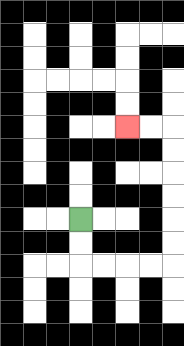{'start': '[3, 9]', 'end': '[5, 5]', 'path_directions': 'D,D,R,R,R,R,U,U,U,U,U,U,L,L', 'path_coordinates': '[[3, 9], [3, 10], [3, 11], [4, 11], [5, 11], [6, 11], [7, 11], [7, 10], [7, 9], [7, 8], [7, 7], [7, 6], [7, 5], [6, 5], [5, 5]]'}